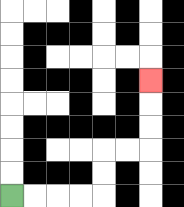{'start': '[0, 8]', 'end': '[6, 3]', 'path_directions': 'R,R,R,R,U,U,R,R,U,U,U', 'path_coordinates': '[[0, 8], [1, 8], [2, 8], [3, 8], [4, 8], [4, 7], [4, 6], [5, 6], [6, 6], [6, 5], [6, 4], [6, 3]]'}